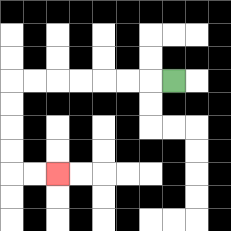{'start': '[7, 3]', 'end': '[2, 7]', 'path_directions': 'L,L,L,L,L,L,L,D,D,D,D,R,R', 'path_coordinates': '[[7, 3], [6, 3], [5, 3], [4, 3], [3, 3], [2, 3], [1, 3], [0, 3], [0, 4], [0, 5], [0, 6], [0, 7], [1, 7], [2, 7]]'}